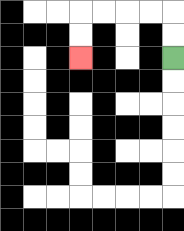{'start': '[7, 2]', 'end': '[3, 2]', 'path_directions': 'U,U,L,L,L,L,D,D', 'path_coordinates': '[[7, 2], [7, 1], [7, 0], [6, 0], [5, 0], [4, 0], [3, 0], [3, 1], [3, 2]]'}